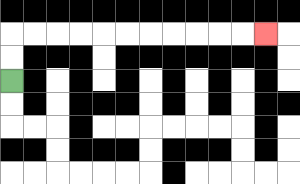{'start': '[0, 3]', 'end': '[11, 1]', 'path_directions': 'U,U,R,R,R,R,R,R,R,R,R,R,R', 'path_coordinates': '[[0, 3], [0, 2], [0, 1], [1, 1], [2, 1], [3, 1], [4, 1], [5, 1], [6, 1], [7, 1], [8, 1], [9, 1], [10, 1], [11, 1]]'}